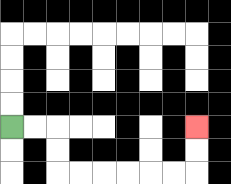{'start': '[0, 5]', 'end': '[8, 5]', 'path_directions': 'R,R,D,D,R,R,R,R,R,R,U,U', 'path_coordinates': '[[0, 5], [1, 5], [2, 5], [2, 6], [2, 7], [3, 7], [4, 7], [5, 7], [6, 7], [7, 7], [8, 7], [8, 6], [8, 5]]'}